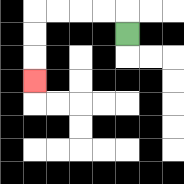{'start': '[5, 1]', 'end': '[1, 3]', 'path_directions': 'U,L,L,L,L,D,D,D', 'path_coordinates': '[[5, 1], [5, 0], [4, 0], [3, 0], [2, 0], [1, 0], [1, 1], [1, 2], [1, 3]]'}